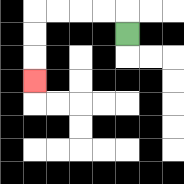{'start': '[5, 1]', 'end': '[1, 3]', 'path_directions': 'U,L,L,L,L,D,D,D', 'path_coordinates': '[[5, 1], [5, 0], [4, 0], [3, 0], [2, 0], [1, 0], [1, 1], [1, 2], [1, 3]]'}